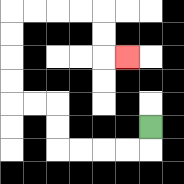{'start': '[6, 5]', 'end': '[5, 2]', 'path_directions': 'D,L,L,L,L,U,U,L,L,U,U,U,U,R,R,R,R,D,D,R', 'path_coordinates': '[[6, 5], [6, 6], [5, 6], [4, 6], [3, 6], [2, 6], [2, 5], [2, 4], [1, 4], [0, 4], [0, 3], [0, 2], [0, 1], [0, 0], [1, 0], [2, 0], [3, 0], [4, 0], [4, 1], [4, 2], [5, 2]]'}